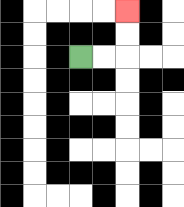{'start': '[3, 2]', 'end': '[5, 0]', 'path_directions': 'R,R,U,U', 'path_coordinates': '[[3, 2], [4, 2], [5, 2], [5, 1], [5, 0]]'}